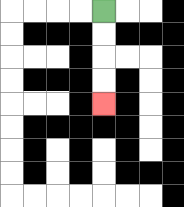{'start': '[4, 0]', 'end': '[4, 4]', 'path_directions': 'D,D,D,D', 'path_coordinates': '[[4, 0], [4, 1], [4, 2], [4, 3], [4, 4]]'}